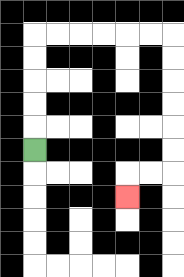{'start': '[1, 6]', 'end': '[5, 8]', 'path_directions': 'U,U,U,U,U,R,R,R,R,R,R,D,D,D,D,D,D,L,L,D', 'path_coordinates': '[[1, 6], [1, 5], [1, 4], [1, 3], [1, 2], [1, 1], [2, 1], [3, 1], [4, 1], [5, 1], [6, 1], [7, 1], [7, 2], [7, 3], [7, 4], [7, 5], [7, 6], [7, 7], [6, 7], [5, 7], [5, 8]]'}